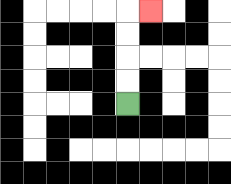{'start': '[5, 4]', 'end': '[6, 0]', 'path_directions': 'U,U,U,U,R', 'path_coordinates': '[[5, 4], [5, 3], [5, 2], [5, 1], [5, 0], [6, 0]]'}